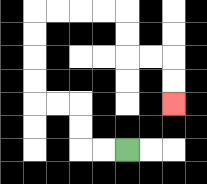{'start': '[5, 6]', 'end': '[7, 4]', 'path_directions': 'L,L,U,U,L,L,U,U,U,U,R,R,R,R,D,D,R,R,D,D', 'path_coordinates': '[[5, 6], [4, 6], [3, 6], [3, 5], [3, 4], [2, 4], [1, 4], [1, 3], [1, 2], [1, 1], [1, 0], [2, 0], [3, 0], [4, 0], [5, 0], [5, 1], [5, 2], [6, 2], [7, 2], [7, 3], [7, 4]]'}